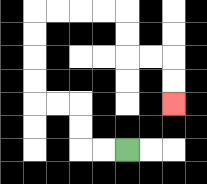{'start': '[5, 6]', 'end': '[7, 4]', 'path_directions': 'L,L,U,U,L,L,U,U,U,U,R,R,R,R,D,D,R,R,D,D', 'path_coordinates': '[[5, 6], [4, 6], [3, 6], [3, 5], [3, 4], [2, 4], [1, 4], [1, 3], [1, 2], [1, 1], [1, 0], [2, 0], [3, 0], [4, 0], [5, 0], [5, 1], [5, 2], [6, 2], [7, 2], [7, 3], [7, 4]]'}